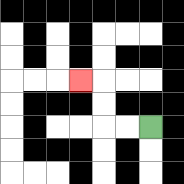{'start': '[6, 5]', 'end': '[3, 3]', 'path_directions': 'L,L,U,U,L', 'path_coordinates': '[[6, 5], [5, 5], [4, 5], [4, 4], [4, 3], [3, 3]]'}